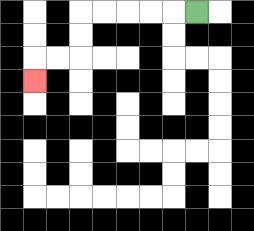{'start': '[8, 0]', 'end': '[1, 3]', 'path_directions': 'L,L,L,L,L,D,D,L,L,D', 'path_coordinates': '[[8, 0], [7, 0], [6, 0], [5, 0], [4, 0], [3, 0], [3, 1], [3, 2], [2, 2], [1, 2], [1, 3]]'}